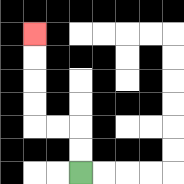{'start': '[3, 7]', 'end': '[1, 1]', 'path_directions': 'U,U,L,L,U,U,U,U', 'path_coordinates': '[[3, 7], [3, 6], [3, 5], [2, 5], [1, 5], [1, 4], [1, 3], [1, 2], [1, 1]]'}